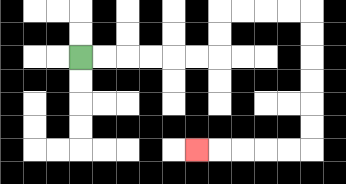{'start': '[3, 2]', 'end': '[8, 6]', 'path_directions': 'R,R,R,R,R,R,U,U,R,R,R,R,D,D,D,D,D,D,L,L,L,L,L', 'path_coordinates': '[[3, 2], [4, 2], [5, 2], [6, 2], [7, 2], [8, 2], [9, 2], [9, 1], [9, 0], [10, 0], [11, 0], [12, 0], [13, 0], [13, 1], [13, 2], [13, 3], [13, 4], [13, 5], [13, 6], [12, 6], [11, 6], [10, 6], [9, 6], [8, 6]]'}